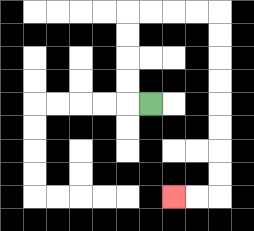{'start': '[6, 4]', 'end': '[7, 8]', 'path_directions': 'L,U,U,U,U,R,R,R,R,D,D,D,D,D,D,D,D,L,L', 'path_coordinates': '[[6, 4], [5, 4], [5, 3], [5, 2], [5, 1], [5, 0], [6, 0], [7, 0], [8, 0], [9, 0], [9, 1], [9, 2], [9, 3], [9, 4], [9, 5], [9, 6], [9, 7], [9, 8], [8, 8], [7, 8]]'}